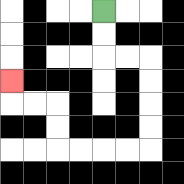{'start': '[4, 0]', 'end': '[0, 3]', 'path_directions': 'D,D,R,R,D,D,D,D,L,L,L,L,U,U,L,L,U', 'path_coordinates': '[[4, 0], [4, 1], [4, 2], [5, 2], [6, 2], [6, 3], [6, 4], [6, 5], [6, 6], [5, 6], [4, 6], [3, 6], [2, 6], [2, 5], [2, 4], [1, 4], [0, 4], [0, 3]]'}